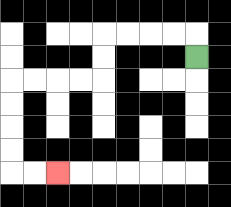{'start': '[8, 2]', 'end': '[2, 7]', 'path_directions': 'U,L,L,L,L,D,D,L,L,L,L,D,D,D,D,R,R', 'path_coordinates': '[[8, 2], [8, 1], [7, 1], [6, 1], [5, 1], [4, 1], [4, 2], [4, 3], [3, 3], [2, 3], [1, 3], [0, 3], [0, 4], [0, 5], [0, 6], [0, 7], [1, 7], [2, 7]]'}